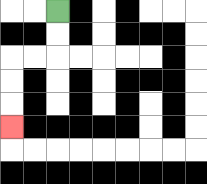{'start': '[2, 0]', 'end': '[0, 5]', 'path_directions': 'D,D,L,L,D,D,D', 'path_coordinates': '[[2, 0], [2, 1], [2, 2], [1, 2], [0, 2], [0, 3], [0, 4], [0, 5]]'}